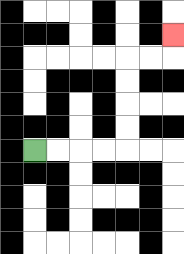{'start': '[1, 6]', 'end': '[7, 1]', 'path_directions': 'R,R,R,R,U,U,U,U,R,R,U', 'path_coordinates': '[[1, 6], [2, 6], [3, 6], [4, 6], [5, 6], [5, 5], [5, 4], [5, 3], [5, 2], [6, 2], [7, 2], [7, 1]]'}